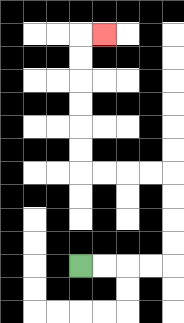{'start': '[3, 11]', 'end': '[4, 1]', 'path_directions': 'R,R,R,R,U,U,U,U,L,L,L,L,U,U,U,U,U,U,R', 'path_coordinates': '[[3, 11], [4, 11], [5, 11], [6, 11], [7, 11], [7, 10], [7, 9], [7, 8], [7, 7], [6, 7], [5, 7], [4, 7], [3, 7], [3, 6], [3, 5], [3, 4], [3, 3], [3, 2], [3, 1], [4, 1]]'}